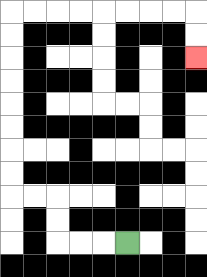{'start': '[5, 10]', 'end': '[8, 2]', 'path_directions': 'L,L,L,U,U,L,L,U,U,U,U,U,U,U,U,R,R,R,R,R,R,R,R,D,D', 'path_coordinates': '[[5, 10], [4, 10], [3, 10], [2, 10], [2, 9], [2, 8], [1, 8], [0, 8], [0, 7], [0, 6], [0, 5], [0, 4], [0, 3], [0, 2], [0, 1], [0, 0], [1, 0], [2, 0], [3, 0], [4, 0], [5, 0], [6, 0], [7, 0], [8, 0], [8, 1], [8, 2]]'}